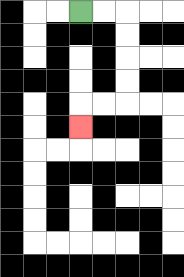{'start': '[3, 0]', 'end': '[3, 5]', 'path_directions': 'R,R,D,D,D,D,L,L,D', 'path_coordinates': '[[3, 0], [4, 0], [5, 0], [5, 1], [5, 2], [5, 3], [5, 4], [4, 4], [3, 4], [3, 5]]'}